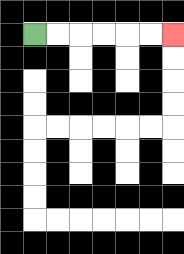{'start': '[1, 1]', 'end': '[7, 1]', 'path_directions': 'R,R,R,R,R,R', 'path_coordinates': '[[1, 1], [2, 1], [3, 1], [4, 1], [5, 1], [6, 1], [7, 1]]'}